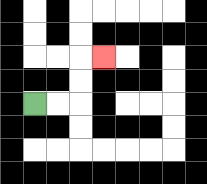{'start': '[1, 4]', 'end': '[4, 2]', 'path_directions': 'R,R,U,U,R', 'path_coordinates': '[[1, 4], [2, 4], [3, 4], [3, 3], [3, 2], [4, 2]]'}